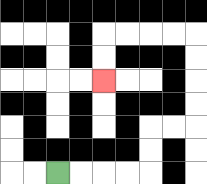{'start': '[2, 7]', 'end': '[4, 3]', 'path_directions': 'R,R,R,R,U,U,R,R,U,U,U,U,L,L,L,L,D,D', 'path_coordinates': '[[2, 7], [3, 7], [4, 7], [5, 7], [6, 7], [6, 6], [6, 5], [7, 5], [8, 5], [8, 4], [8, 3], [8, 2], [8, 1], [7, 1], [6, 1], [5, 1], [4, 1], [4, 2], [4, 3]]'}